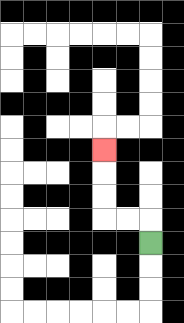{'start': '[6, 10]', 'end': '[4, 6]', 'path_directions': 'U,L,L,U,U,U', 'path_coordinates': '[[6, 10], [6, 9], [5, 9], [4, 9], [4, 8], [4, 7], [4, 6]]'}